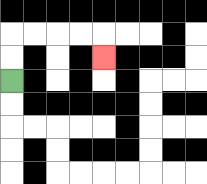{'start': '[0, 3]', 'end': '[4, 2]', 'path_directions': 'U,U,R,R,R,R,D', 'path_coordinates': '[[0, 3], [0, 2], [0, 1], [1, 1], [2, 1], [3, 1], [4, 1], [4, 2]]'}